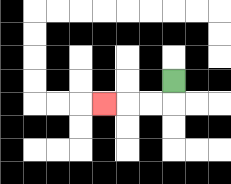{'start': '[7, 3]', 'end': '[4, 4]', 'path_directions': 'D,L,L,L', 'path_coordinates': '[[7, 3], [7, 4], [6, 4], [5, 4], [4, 4]]'}